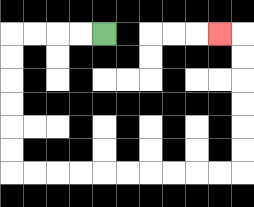{'start': '[4, 1]', 'end': '[9, 1]', 'path_directions': 'L,L,L,L,D,D,D,D,D,D,R,R,R,R,R,R,R,R,R,R,U,U,U,U,U,U,L', 'path_coordinates': '[[4, 1], [3, 1], [2, 1], [1, 1], [0, 1], [0, 2], [0, 3], [0, 4], [0, 5], [0, 6], [0, 7], [1, 7], [2, 7], [3, 7], [4, 7], [5, 7], [6, 7], [7, 7], [8, 7], [9, 7], [10, 7], [10, 6], [10, 5], [10, 4], [10, 3], [10, 2], [10, 1], [9, 1]]'}